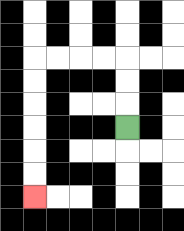{'start': '[5, 5]', 'end': '[1, 8]', 'path_directions': 'U,U,U,L,L,L,L,D,D,D,D,D,D', 'path_coordinates': '[[5, 5], [5, 4], [5, 3], [5, 2], [4, 2], [3, 2], [2, 2], [1, 2], [1, 3], [1, 4], [1, 5], [1, 6], [1, 7], [1, 8]]'}